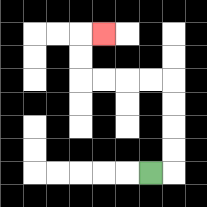{'start': '[6, 7]', 'end': '[4, 1]', 'path_directions': 'R,U,U,U,U,L,L,L,L,U,U,R', 'path_coordinates': '[[6, 7], [7, 7], [7, 6], [7, 5], [7, 4], [7, 3], [6, 3], [5, 3], [4, 3], [3, 3], [3, 2], [3, 1], [4, 1]]'}